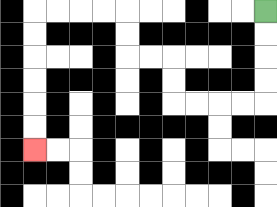{'start': '[11, 0]', 'end': '[1, 6]', 'path_directions': 'D,D,D,D,L,L,L,L,U,U,L,L,U,U,L,L,L,L,D,D,D,D,D,D', 'path_coordinates': '[[11, 0], [11, 1], [11, 2], [11, 3], [11, 4], [10, 4], [9, 4], [8, 4], [7, 4], [7, 3], [7, 2], [6, 2], [5, 2], [5, 1], [5, 0], [4, 0], [3, 0], [2, 0], [1, 0], [1, 1], [1, 2], [1, 3], [1, 4], [1, 5], [1, 6]]'}